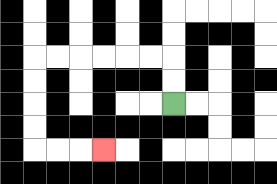{'start': '[7, 4]', 'end': '[4, 6]', 'path_directions': 'U,U,L,L,L,L,L,L,D,D,D,D,R,R,R', 'path_coordinates': '[[7, 4], [7, 3], [7, 2], [6, 2], [5, 2], [4, 2], [3, 2], [2, 2], [1, 2], [1, 3], [1, 4], [1, 5], [1, 6], [2, 6], [3, 6], [4, 6]]'}